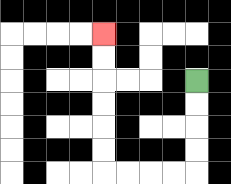{'start': '[8, 3]', 'end': '[4, 1]', 'path_directions': 'D,D,D,D,L,L,L,L,U,U,U,U,U,U', 'path_coordinates': '[[8, 3], [8, 4], [8, 5], [8, 6], [8, 7], [7, 7], [6, 7], [5, 7], [4, 7], [4, 6], [4, 5], [4, 4], [4, 3], [4, 2], [4, 1]]'}